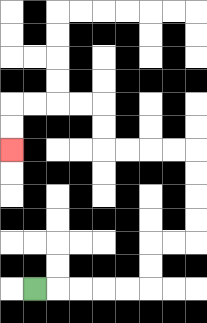{'start': '[1, 12]', 'end': '[0, 6]', 'path_directions': 'R,R,R,R,R,U,U,R,R,U,U,U,U,L,L,L,L,U,U,L,L,L,L,D,D', 'path_coordinates': '[[1, 12], [2, 12], [3, 12], [4, 12], [5, 12], [6, 12], [6, 11], [6, 10], [7, 10], [8, 10], [8, 9], [8, 8], [8, 7], [8, 6], [7, 6], [6, 6], [5, 6], [4, 6], [4, 5], [4, 4], [3, 4], [2, 4], [1, 4], [0, 4], [0, 5], [0, 6]]'}